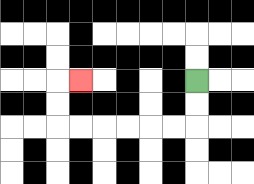{'start': '[8, 3]', 'end': '[3, 3]', 'path_directions': 'D,D,L,L,L,L,L,L,U,U,R', 'path_coordinates': '[[8, 3], [8, 4], [8, 5], [7, 5], [6, 5], [5, 5], [4, 5], [3, 5], [2, 5], [2, 4], [2, 3], [3, 3]]'}